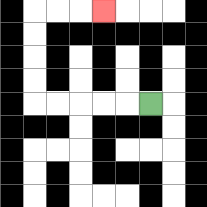{'start': '[6, 4]', 'end': '[4, 0]', 'path_directions': 'L,L,L,L,L,U,U,U,U,R,R,R', 'path_coordinates': '[[6, 4], [5, 4], [4, 4], [3, 4], [2, 4], [1, 4], [1, 3], [1, 2], [1, 1], [1, 0], [2, 0], [3, 0], [4, 0]]'}